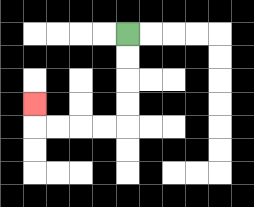{'start': '[5, 1]', 'end': '[1, 4]', 'path_directions': 'D,D,D,D,L,L,L,L,U', 'path_coordinates': '[[5, 1], [5, 2], [5, 3], [5, 4], [5, 5], [4, 5], [3, 5], [2, 5], [1, 5], [1, 4]]'}